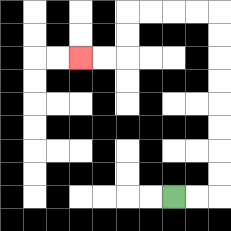{'start': '[7, 8]', 'end': '[3, 2]', 'path_directions': 'R,R,U,U,U,U,U,U,U,U,L,L,L,L,D,D,L,L', 'path_coordinates': '[[7, 8], [8, 8], [9, 8], [9, 7], [9, 6], [9, 5], [9, 4], [9, 3], [9, 2], [9, 1], [9, 0], [8, 0], [7, 0], [6, 0], [5, 0], [5, 1], [5, 2], [4, 2], [3, 2]]'}